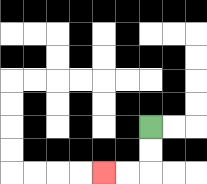{'start': '[6, 5]', 'end': '[4, 7]', 'path_directions': 'D,D,L,L', 'path_coordinates': '[[6, 5], [6, 6], [6, 7], [5, 7], [4, 7]]'}